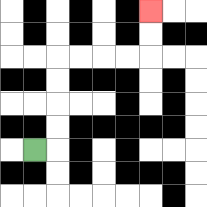{'start': '[1, 6]', 'end': '[6, 0]', 'path_directions': 'R,U,U,U,U,R,R,R,R,U,U', 'path_coordinates': '[[1, 6], [2, 6], [2, 5], [2, 4], [2, 3], [2, 2], [3, 2], [4, 2], [5, 2], [6, 2], [6, 1], [6, 0]]'}